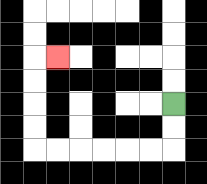{'start': '[7, 4]', 'end': '[2, 2]', 'path_directions': 'D,D,L,L,L,L,L,L,U,U,U,U,R', 'path_coordinates': '[[7, 4], [7, 5], [7, 6], [6, 6], [5, 6], [4, 6], [3, 6], [2, 6], [1, 6], [1, 5], [1, 4], [1, 3], [1, 2], [2, 2]]'}